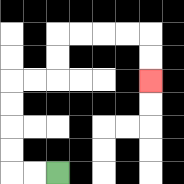{'start': '[2, 7]', 'end': '[6, 3]', 'path_directions': 'L,L,U,U,U,U,R,R,U,U,R,R,R,R,D,D', 'path_coordinates': '[[2, 7], [1, 7], [0, 7], [0, 6], [0, 5], [0, 4], [0, 3], [1, 3], [2, 3], [2, 2], [2, 1], [3, 1], [4, 1], [5, 1], [6, 1], [6, 2], [6, 3]]'}